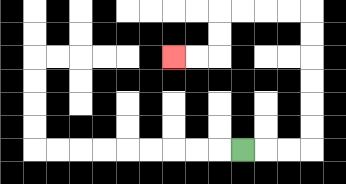{'start': '[10, 6]', 'end': '[7, 2]', 'path_directions': 'R,R,R,U,U,U,U,U,U,L,L,L,L,D,D,L,L', 'path_coordinates': '[[10, 6], [11, 6], [12, 6], [13, 6], [13, 5], [13, 4], [13, 3], [13, 2], [13, 1], [13, 0], [12, 0], [11, 0], [10, 0], [9, 0], [9, 1], [9, 2], [8, 2], [7, 2]]'}